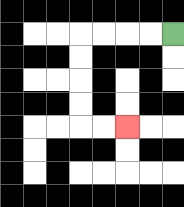{'start': '[7, 1]', 'end': '[5, 5]', 'path_directions': 'L,L,L,L,D,D,D,D,R,R', 'path_coordinates': '[[7, 1], [6, 1], [5, 1], [4, 1], [3, 1], [3, 2], [3, 3], [3, 4], [3, 5], [4, 5], [5, 5]]'}